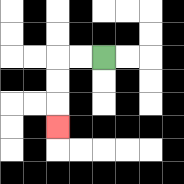{'start': '[4, 2]', 'end': '[2, 5]', 'path_directions': 'L,L,D,D,D', 'path_coordinates': '[[4, 2], [3, 2], [2, 2], [2, 3], [2, 4], [2, 5]]'}